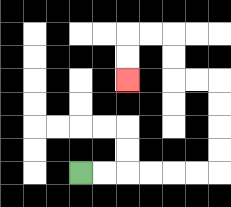{'start': '[3, 7]', 'end': '[5, 3]', 'path_directions': 'R,R,R,R,R,R,U,U,U,U,L,L,U,U,L,L,D,D', 'path_coordinates': '[[3, 7], [4, 7], [5, 7], [6, 7], [7, 7], [8, 7], [9, 7], [9, 6], [9, 5], [9, 4], [9, 3], [8, 3], [7, 3], [7, 2], [7, 1], [6, 1], [5, 1], [5, 2], [5, 3]]'}